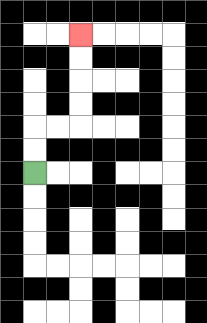{'start': '[1, 7]', 'end': '[3, 1]', 'path_directions': 'U,U,R,R,U,U,U,U', 'path_coordinates': '[[1, 7], [1, 6], [1, 5], [2, 5], [3, 5], [3, 4], [3, 3], [3, 2], [3, 1]]'}